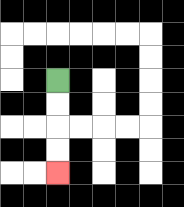{'start': '[2, 3]', 'end': '[2, 7]', 'path_directions': 'D,D,D,D', 'path_coordinates': '[[2, 3], [2, 4], [2, 5], [2, 6], [2, 7]]'}